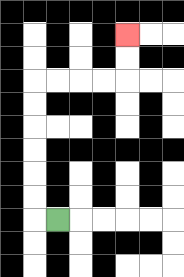{'start': '[2, 9]', 'end': '[5, 1]', 'path_directions': 'L,U,U,U,U,U,U,R,R,R,R,U,U', 'path_coordinates': '[[2, 9], [1, 9], [1, 8], [1, 7], [1, 6], [1, 5], [1, 4], [1, 3], [2, 3], [3, 3], [4, 3], [5, 3], [5, 2], [5, 1]]'}